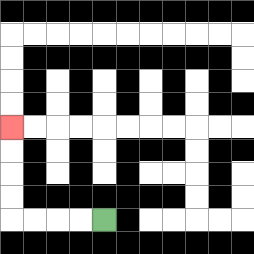{'start': '[4, 9]', 'end': '[0, 5]', 'path_directions': 'L,L,L,L,U,U,U,U', 'path_coordinates': '[[4, 9], [3, 9], [2, 9], [1, 9], [0, 9], [0, 8], [0, 7], [0, 6], [0, 5]]'}